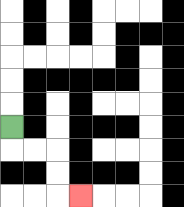{'start': '[0, 5]', 'end': '[3, 8]', 'path_directions': 'D,R,R,D,D,R', 'path_coordinates': '[[0, 5], [0, 6], [1, 6], [2, 6], [2, 7], [2, 8], [3, 8]]'}